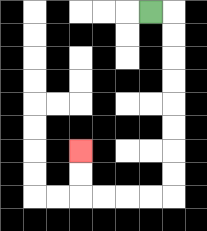{'start': '[6, 0]', 'end': '[3, 6]', 'path_directions': 'R,D,D,D,D,D,D,D,D,L,L,L,L,U,U', 'path_coordinates': '[[6, 0], [7, 0], [7, 1], [7, 2], [7, 3], [7, 4], [7, 5], [7, 6], [7, 7], [7, 8], [6, 8], [5, 8], [4, 8], [3, 8], [3, 7], [3, 6]]'}